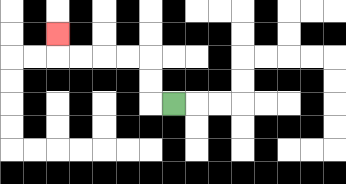{'start': '[7, 4]', 'end': '[2, 1]', 'path_directions': 'L,U,U,L,L,L,L,U', 'path_coordinates': '[[7, 4], [6, 4], [6, 3], [6, 2], [5, 2], [4, 2], [3, 2], [2, 2], [2, 1]]'}